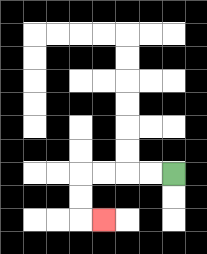{'start': '[7, 7]', 'end': '[4, 9]', 'path_directions': 'L,L,L,L,D,D,R', 'path_coordinates': '[[7, 7], [6, 7], [5, 7], [4, 7], [3, 7], [3, 8], [3, 9], [4, 9]]'}